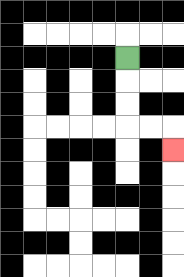{'start': '[5, 2]', 'end': '[7, 6]', 'path_directions': 'D,D,D,R,R,D', 'path_coordinates': '[[5, 2], [5, 3], [5, 4], [5, 5], [6, 5], [7, 5], [7, 6]]'}